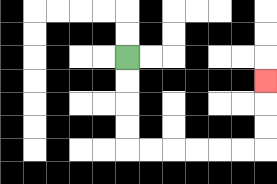{'start': '[5, 2]', 'end': '[11, 3]', 'path_directions': 'D,D,D,D,R,R,R,R,R,R,U,U,U', 'path_coordinates': '[[5, 2], [5, 3], [5, 4], [5, 5], [5, 6], [6, 6], [7, 6], [8, 6], [9, 6], [10, 6], [11, 6], [11, 5], [11, 4], [11, 3]]'}